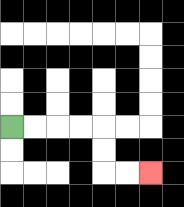{'start': '[0, 5]', 'end': '[6, 7]', 'path_directions': 'R,R,R,R,D,D,R,R', 'path_coordinates': '[[0, 5], [1, 5], [2, 5], [3, 5], [4, 5], [4, 6], [4, 7], [5, 7], [6, 7]]'}